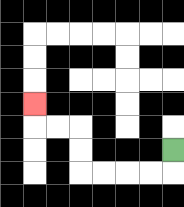{'start': '[7, 6]', 'end': '[1, 4]', 'path_directions': 'D,L,L,L,L,U,U,L,L,U', 'path_coordinates': '[[7, 6], [7, 7], [6, 7], [5, 7], [4, 7], [3, 7], [3, 6], [3, 5], [2, 5], [1, 5], [1, 4]]'}